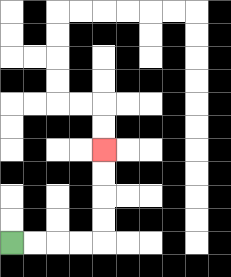{'start': '[0, 10]', 'end': '[4, 6]', 'path_directions': 'R,R,R,R,U,U,U,U', 'path_coordinates': '[[0, 10], [1, 10], [2, 10], [3, 10], [4, 10], [4, 9], [4, 8], [4, 7], [4, 6]]'}